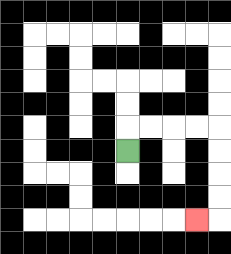{'start': '[5, 6]', 'end': '[8, 9]', 'path_directions': 'U,R,R,R,R,D,D,D,D,L', 'path_coordinates': '[[5, 6], [5, 5], [6, 5], [7, 5], [8, 5], [9, 5], [9, 6], [9, 7], [9, 8], [9, 9], [8, 9]]'}